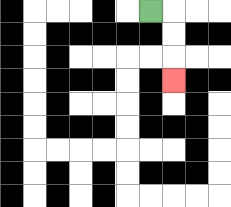{'start': '[6, 0]', 'end': '[7, 3]', 'path_directions': 'R,D,D,D', 'path_coordinates': '[[6, 0], [7, 0], [7, 1], [7, 2], [7, 3]]'}